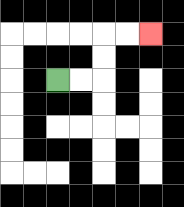{'start': '[2, 3]', 'end': '[6, 1]', 'path_directions': 'R,R,U,U,R,R', 'path_coordinates': '[[2, 3], [3, 3], [4, 3], [4, 2], [4, 1], [5, 1], [6, 1]]'}